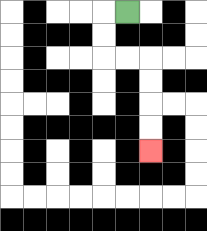{'start': '[5, 0]', 'end': '[6, 6]', 'path_directions': 'L,D,D,R,R,D,D,D,D', 'path_coordinates': '[[5, 0], [4, 0], [4, 1], [4, 2], [5, 2], [6, 2], [6, 3], [6, 4], [6, 5], [6, 6]]'}